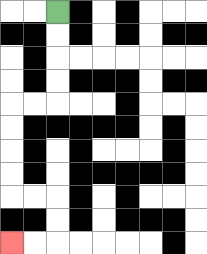{'start': '[2, 0]', 'end': '[0, 10]', 'path_directions': 'D,D,D,D,L,L,D,D,D,D,R,R,D,D,L,L', 'path_coordinates': '[[2, 0], [2, 1], [2, 2], [2, 3], [2, 4], [1, 4], [0, 4], [0, 5], [0, 6], [0, 7], [0, 8], [1, 8], [2, 8], [2, 9], [2, 10], [1, 10], [0, 10]]'}